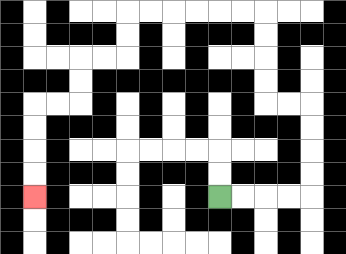{'start': '[9, 8]', 'end': '[1, 8]', 'path_directions': 'R,R,R,R,U,U,U,U,L,L,U,U,U,U,L,L,L,L,L,L,D,D,L,L,D,D,L,L,D,D,D,D', 'path_coordinates': '[[9, 8], [10, 8], [11, 8], [12, 8], [13, 8], [13, 7], [13, 6], [13, 5], [13, 4], [12, 4], [11, 4], [11, 3], [11, 2], [11, 1], [11, 0], [10, 0], [9, 0], [8, 0], [7, 0], [6, 0], [5, 0], [5, 1], [5, 2], [4, 2], [3, 2], [3, 3], [3, 4], [2, 4], [1, 4], [1, 5], [1, 6], [1, 7], [1, 8]]'}